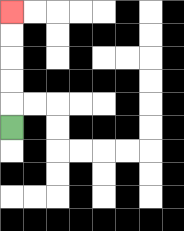{'start': '[0, 5]', 'end': '[0, 0]', 'path_directions': 'U,U,U,U,U', 'path_coordinates': '[[0, 5], [0, 4], [0, 3], [0, 2], [0, 1], [0, 0]]'}